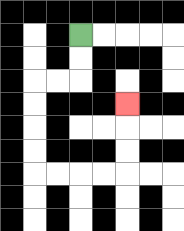{'start': '[3, 1]', 'end': '[5, 4]', 'path_directions': 'D,D,L,L,D,D,D,D,R,R,R,R,U,U,U', 'path_coordinates': '[[3, 1], [3, 2], [3, 3], [2, 3], [1, 3], [1, 4], [1, 5], [1, 6], [1, 7], [2, 7], [3, 7], [4, 7], [5, 7], [5, 6], [5, 5], [5, 4]]'}